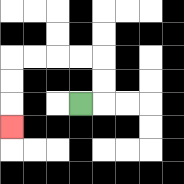{'start': '[3, 4]', 'end': '[0, 5]', 'path_directions': 'R,U,U,L,L,L,L,D,D,D', 'path_coordinates': '[[3, 4], [4, 4], [4, 3], [4, 2], [3, 2], [2, 2], [1, 2], [0, 2], [0, 3], [0, 4], [0, 5]]'}